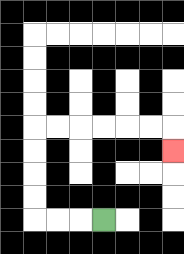{'start': '[4, 9]', 'end': '[7, 6]', 'path_directions': 'L,L,L,U,U,U,U,R,R,R,R,R,R,D', 'path_coordinates': '[[4, 9], [3, 9], [2, 9], [1, 9], [1, 8], [1, 7], [1, 6], [1, 5], [2, 5], [3, 5], [4, 5], [5, 5], [6, 5], [7, 5], [7, 6]]'}